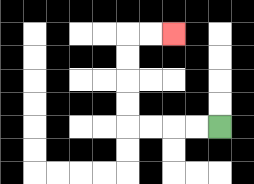{'start': '[9, 5]', 'end': '[7, 1]', 'path_directions': 'L,L,L,L,U,U,U,U,R,R', 'path_coordinates': '[[9, 5], [8, 5], [7, 5], [6, 5], [5, 5], [5, 4], [5, 3], [5, 2], [5, 1], [6, 1], [7, 1]]'}